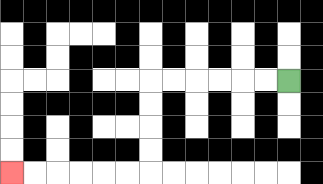{'start': '[12, 3]', 'end': '[0, 7]', 'path_directions': 'L,L,L,L,L,L,D,D,D,D,L,L,L,L,L,L', 'path_coordinates': '[[12, 3], [11, 3], [10, 3], [9, 3], [8, 3], [7, 3], [6, 3], [6, 4], [6, 5], [6, 6], [6, 7], [5, 7], [4, 7], [3, 7], [2, 7], [1, 7], [0, 7]]'}